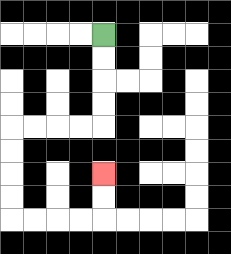{'start': '[4, 1]', 'end': '[4, 7]', 'path_directions': 'D,D,D,D,L,L,L,L,D,D,D,D,R,R,R,R,U,U', 'path_coordinates': '[[4, 1], [4, 2], [4, 3], [4, 4], [4, 5], [3, 5], [2, 5], [1, 5], [0, 5], [0, 6], [0, 7], [0, 8], [0, 9], [1, 9], [2, 9], [3, 9], [4, 9], [4, 8], [4, 7]]'}